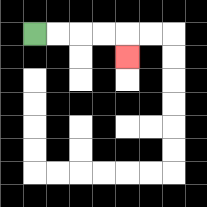{'start': '[1, 1]', 'end': '[5, 2]', 'path_directions': 'R,R,R,R,D', 'path_coordinates': '[[1, 1], [2, 1], [3, 1], [4, 1], [5, 1], [5, 2]]'}